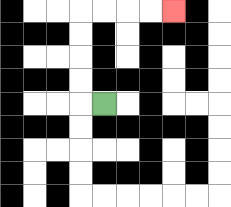{'start': '[4, 4]', 'end': '[7, 0]', 'path_directions': 'L,U,U,U,U,R,R,R,R', 'path_coordinates': '[[4, 4], [3, 4], [3, 3], [3, 2], [3, 1], [3, 0], [4, 0], [5, 0], [6, 0], [7, 0]]'}